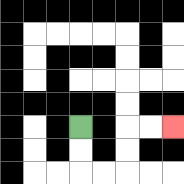{'start': '[3, 5]', 'end': '[7, 5]', 'path_directions': 'D,D,R,R,U,U,R,R', 'path_coordinates': '[[3, 5], [3, 6], [3, 7], [4, 7], [5, 7], [5, 6], [5, 5], [6, 5], [7, 5]]'}